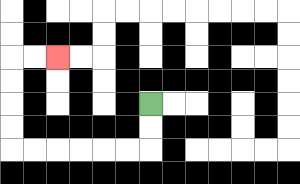{'start': '[6, 4]', 'end': '[2, 2]', 'path_directions': 'D,D,L,L,L,L,L,L,U,U,U,U,R,R', 'path_coordinates': '[[6, 4], [6, 5], [6, 6], [5, 6], [4, 6], [3, 6], [2, 6], [1, 6], [0, 6], [0, 5], [0, 4], [0, 3], [0, 2], [1, 2], [2, 2]]'}